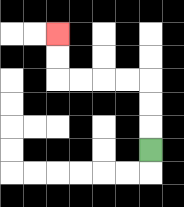{'start': '[6, 6]', 'end': '[2, 1]', 'path_directions': 'U,U,U,L,L,L,L,U,U', 'path_coordinates': '[[6, 6], [6, 5], [6, 4], [6, 3], [5, 3], [4, 3], [3, 3], [2, 3], [2, 2], [2, 1]]'}